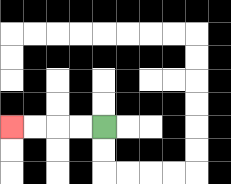{'start': '[4, 5]', 'end': '[0, 5]', 'path_directions': 'L,L,L,L', 'path_coordinates': '[[4, 5], [3, 5], [2, 5], [1, 5], [0, 5]]'}